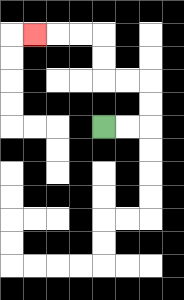{'start': '[4, 5]', 'end': '[1, 1]', 'path_directions': 'R,R,U,U,L,L,U,U,L,L,L', 'path_coordinates': '[[4, 5], [5, 5], [6, 5], [6, 4], [6, 3], [5, 3], [4, 3], [4, 2], [4, 1], [3, 1], [2, 1], [1, 1]]'}